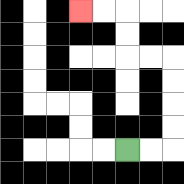{'start': '[5, 6]', 'end': '[3, 0]', 'path_directions': 'R,R,U,U,U,U,L,L,U,U,L,L', 'path_coordinates': '[[5, 6], [6, 6], [7, 6], [7, 5], [7, 4], [7, 3], [7, 2], [6, 2], [5, 2], [5, 1], [5, 0], [4, 0], [3, 0]]'}